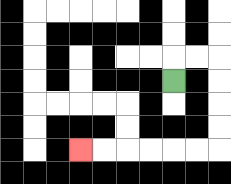{'start': '[7, 3]', 'end': '[3, 6]', 'path_directions': 'U,R,R,D,D,D,D,L,L,L,L,L,L', 'path_coordinates': '[[7, 3], [7, 2], [8, 2], [9, 2], [9, 3], [9, 4], [9, 5], [9, 6], [8, 6], [7, 6], [6, 6], [5, 6], [4, 6], [3, 6]]'}